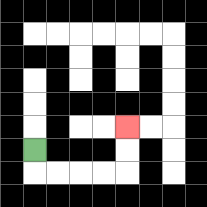{'start': '[1, 6]', 'end': '[5, 5]', 'path_directions': 'D,R,R,R,R,U,U', 'path_coordinates': '[[1, 6], [1, 7], [2, 7], [3, 7], [4, 7], [5, 7], [5, 6], [5, 5]]'}